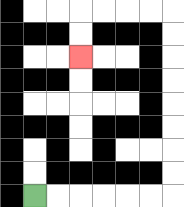{'start': '[1, 8]', 'end': '[3, 2]', 'path_directions': 'R,R,R,R,R,R,U,U,U,U,U,U,U,U,L,L,L,L,D,D', 'path_coordinates': '[[1, 8], [2, 8], [3, 8], [4, 8], [5, 8], [6, 8], [7, 8], [7, 7], [7, 6], [7, 5], [7, 4], [7, 3], [7, 2], [7, 1], [7, 0], [6, 0], [5, 0], [4, 0], [3, 0], [3, 1], [3, 2]]'}